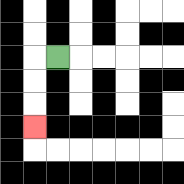{'start': '[2, 2]', 'end': '[1, 5]', 'path_directions': 'L,D,D,D', 'path_coordinates': '[[2, 2], [1, 2], [1, 3], [1, 4], [1, 5]]'}